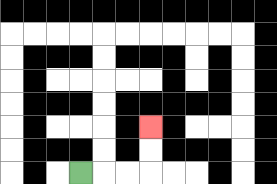{'start': '[3, 7]', 'end': '[6, 5]', 'path_directions': 'R,R,R,U,U', 'path_coordinates': '[[3, 7], [4, 7], [5, 7], [6, 7], [6, 6], [6, 5]]'}